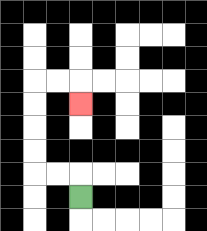{'start': '[3, 8]', 'end': '[3, 4]', 'path_directions': 'U,L,L,U,U,U,U,R,R,D', 'path_coordinates': '[[3, 8], [3, 7], [2, 7], [1, 7], [1, 6], [1, 5], [1, 4], [1, 3], [2, 3], [3, 3], [3, 4]]'}